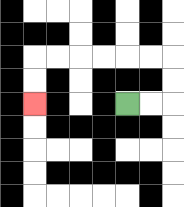{'start': '[5, 4]', 'end': '[1, 4]', 'path_directions': 'R,R,U,U,L,L,L,L,L,L,D,D', 'path_coordinates': '[[5, 4], [6, 4], [7, 4], [7, 3], [7, 2], [6, 2], [5, 2], [4, 2], [3, 2], [2, 2], [1, 2], [1, 3], [1, 4]]'}